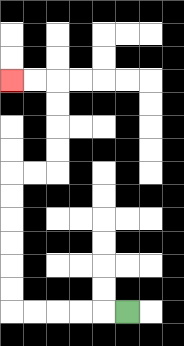{'start': '[5, 13]', 'end': '[0, 3]', 'path_directions': 'L,L,L,L,L,U,U,U,U,U,U,R,R,U,U,U,U,L,L', 'path_coordinates': '[[5, 13], [4, 13], [3, 13], [2, 13], [1, 13], [0, 13], [0, 12], [0, 11], [0, 10], [0, 9], [0, 8], [0, 7], [1, 7], [2, 7], [2, 6], [2, 5], [2, 4], [2, 3], [1, 3], [0, 3]]'}